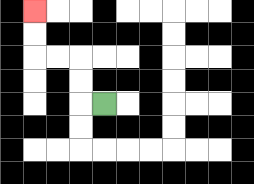{'start': '[4, 4]', 'end': '[1, 0]', 'path_directions': 'L,U,U,L,L,U,U', 'path_coordinates': '[[4, 4], [3, 4], [3, 3], [3, 2], [2, 2], [1, 2], [1, 1], [1, 0]]'}